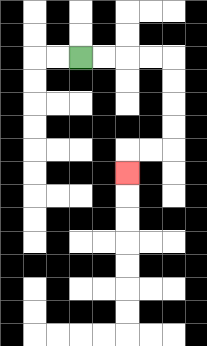{'start': '[3, 2]', 'end': '[5, 7]', 'path_directions': 'R,R,R,R,D,D,D,D,L,L,D', 'path_coordinates': '[[3, 2], [4, 2], [5, 2], [6, 2], [7, 2], [7, 3], [7, 4], [7, 5], [7, 6], [6, 6], [5, 6], [5, 7]]'}